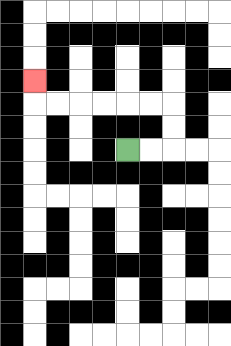{'start': '[5, 6]', 'end': '[1, 3]', 'path_directions': 'R,R,U,U,L,L,L,L,L,L,U', 'path_coordinates': '[[5, 6], [6, 6], [7, 6], [7, 5], [7, 4], [6, 4], [5, 4], [4, 4], [3, 4], [2, 4], [1, 4], [1, 3]]'}